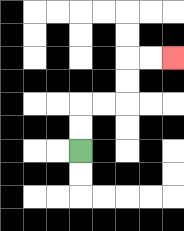{'start': '[3, 6]', 'end': '[7, 2]', 'path_directions': 'U,U,R,R,U,U,R,R', 'path_coordinates': '[[3, 6], [3, 5], [3, 4], [4, 4], [5, 4], [5, 3], [5, 2], [6, 2], [7, 2]]'}